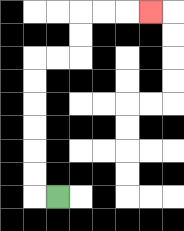{'start': '[2, 8]', 'end': '[6, 0]', 'path_directions': 'L,U,U,U,U,U,U,R,R,U,U,R,R,R', 'path_coordinates': '[[2, 8], [1, 8], [1, 7], [1, 6], [1, 5], [1, 4], [1, 3], [1, 2], [2, 2], [3, 2], [3, 1], [3, 0], [4, 0], [5, 0], [6, 0]]'}